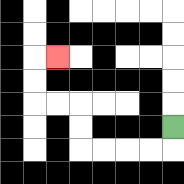{'start': '[7, 5]', 'end': '[2, 2]', 'path_directions': 'D,L,L,L,L,U,U,L,L,U,U,R', 'path_coordinates': '[[7, 5], [7, 6], [6, 6], [5, 6], [4, 6], [3, 6], [3, 5], [3, 4], [2, 4], [1, 4], [1, 3], [1, 2], [2, 2]]'}